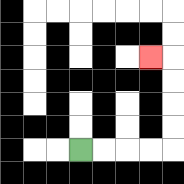{'start': '[3, 6]', 'end': '[6, 2]', 'path_directions': 'R,R,R,R,U,U,U,U,L', 'path_coordinates': '[[3, 6], [4, 6], [5, 6], [6, 6], [7, 6], [7, 5], [7, 4], [7, 3], [7, 2], [6, 2]]'}